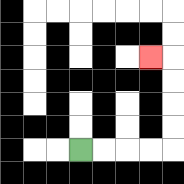{'start': '[3, 6]', 'end': '[6, 2]', 'path_directions': 'R,R,R,R,U,U,U,U,L', 'path_coordinates': '[[3, 6], [4, 6], [5, 6], [6, 6], [7, 6], [7, 5], [7, 4], [7, 3], [7, 2], [6, 2]]'}